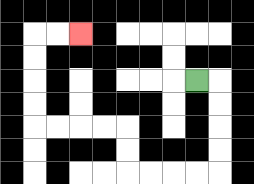{'start': '[8, 3]', 'end': '[3, 1]', 'path_directions': 'R,D,D,D,D,L,L,L,L,U,U,L,L,L,L,U,U,U,U,R,R', 'path_coordinates': '[[8, 3], [9, 3], [9, 4], [9, 5], [9, 6], [9, 7], [8, 7], [7, 7], [6, 7], [5, 7], [5, 6], [5, 5], [4, 5], [3, 5], [2, 5], [1, 5], [1, 4], [1, 3], [1, 2], [1, 1], [2, 1], [3, 1]]'}